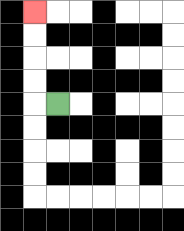{'start': '[2, 4]', 'end': '[1, 0]', 'path_directions': 'L,U,U,U,U', 'path_coordinates': '[[2, 4], [1, 4], [1, 3], [1, 2], [1, 1], [1, 0]]'}